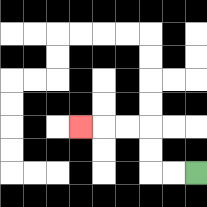{'start': '[8, 7]', 'end': '[3, 5]', 'path_directions': 'L,L,U,U,L,L,L', 'path_coordinates': '[[8, 7], [7, 7], [6, 7], [6, 6], [6, 5], [5, 5], [4, 5], [3, 5]]'}